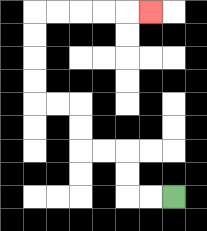{'start': '[7, 8]', 'end': '[6, 0]', 'path_directions': 'L,L,U,U,L,L,U,U,L,L,U,U,U,U,R,R,R,R,R', 'path_coordinates': '[[7, 8], [6, 8], [5, 8], [5, 7], [5, 6], [4, 6], [3, 6], [3, 5], [3, 4], [2, 4], [1, 4], [1, 3], [1, 2], [1, 1], [1, 0], [2, 0], [3, 0], [4, 0], [5, 0], [6, 0]]'}